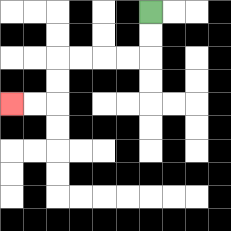{'start': '[6, 0]', 'end': '[0, 4]', 'path_directions': 'D,D,L,L,L,L,D,D,L,L', 'path_coordinates': '[[6, 0], [6, 1], [6, 2], [5, 2], [4, 2], [3, 2], [2, 2], [2, 3], [2, 4], [1, 4], [0, 4]]'}